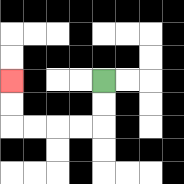{'start': '[4, 3]', 'end': '[0, 3]', 'path_directions': 'D,D,L,L,L,L,U,U', 'path_coordinates': '[[4, 3], [4, 4], [4, 5], [3, 5], [2, 5], [1, 5], [0, 5], [0, 4], [0, 3]]'}